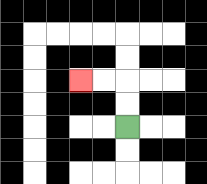{'start': '[5, 5]', 'end': '[3, 3]', 'path_directions': 'U,U,L,L', 'path_coordinates': '[[5, 5], [5, 4], [5, 3], [4, 3], [3, 3]]'}